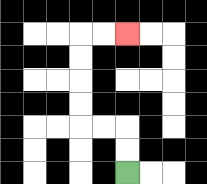{'start': '[5, 7]', 'end': '[5, 1]', 'path_directions': 'U,U,L,L,U,U,U,U,R,R', 'path_coordinates': '[[5, 7], [5, 6], [5, 5], [4, 5], [3, 5], [3, 4], [3, 3], [3, 2], [3, 1], [4, 1], [5, 1]]'}